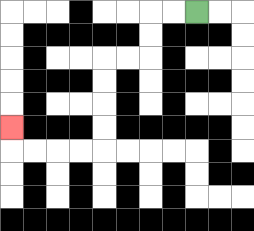{'start': '[8, 0]', 'end': '[0, 5]', 'path_directions': 'L,L,D,D,L,L,D,D,D,D,L,L,L,L,U', 'path_coordinates': '[[8, 0], [7, 0], [6, 0], [6, 1], [6, 2], [5, 2], [4, 2], [4, 3], [4, 4], [4, 5], [4, 6], [3, 6], [2, 6], [1, 6], [0, 6], [0, 5]]'}